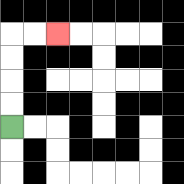{'start': '[0, 5]', 'end': '[2, 1]', 'path_directions': 'U,U,U,U,R,R', 'path_coordinates': '[[0, 5], [0, 4], [0, 3], [0, 2], [0, 1], [1, 1], [2, 1]]'}